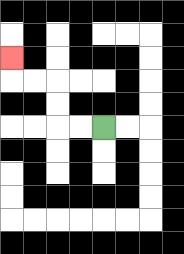{'start': '[4, 5]', 'end': '[0, 2]', 'path_directions': 'L,L,U,U,L,L,U', 'path_coordinates': '[[4, 5], [3, 5], [2, 5], [2, 4], [2, 3], [1, 3], [0, 3], [0, 2]]'}